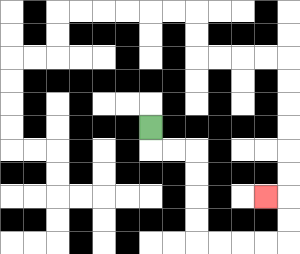{'start': '[6, 5]', 'end': '[11, 8]', 'path_directions': 'D,R,R,D,D,D,D,R,R,R,R,U,U,L', 'path_coordinates': '[[6, 5], [6, 6], [7, 6], [8, 6], [8, 7], [8, 8], [8, 9], [8, 10], [9, 10], [10, 10], [11, 10], [12, 10], [12, 9], [12, 8], [11, 8]]'}